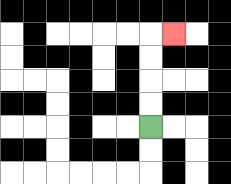{'start': '[6, 5]', 'end': '[7, 1]', 'path_directions': 'U,U,U,U,R', 'path_coordinates': '[[6, 5], [6, 4], [6, 3], [6, 2], [6, 1], [7, 1]]'}